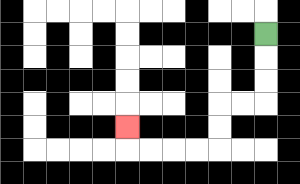{'start': '[11, 1]', 'end': '[5, 5]', 'path_directions': 'D,D,D,L,L,D,D,L,L,L,L,U', 'path_coordinates': '[[11, 1], [11, 2], [11, 3], [11, 4], [10, 4], [9, 4], [9, 5], [9, 6], [8, 6], [7, 6], [6, 6], [5, 6], [5, 5]]'}